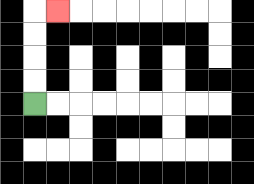{'start': '[1, 4]', 'end': '[2, 0]', 'path_directions': 'U,U,U,U,R', 'path_coordinates': '[[1, 4], [1, 3], [1, 2], [1, 1], [1, 0], [2, 0]]'}